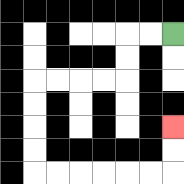{'start': '[7, 1]', 'end': '[7, 5]', 'path_directions': 'L,L,D,D,L,L,L,L,D,D,D,D,R,R,R,R,R,R,U,U', 'path_coordinates': '[[7, 1], [6, 1], [5, 1], [5, 2], [5, 3], [4, 3], [3, 3], [2, 3], [1, 3], [1, 4], [1, 5], [1, 6], [1, 7], [2, 7], [3, 7], [4, 7], [5, 7], [6, 7], [7, 7], [7, 6], [7, 5]]'}